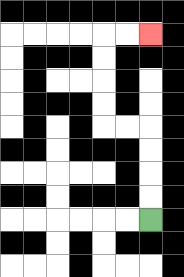{'start': '[6, 9]', 'end': '[6, 1]', 'path_directions': 'U,U,U,U,L,L,U,U,U,U,R,R', 'path_coordinates': '[[6, 9], [6, 8], [6, 7], [6, 6], [6, 5], [5, 5], [4, 5], [4, 4], [4, 3], [4, 2], [4, 1], [5, 1], [6, 1]]'}